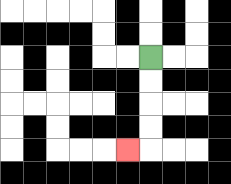{'start': '[6, 2]', 'end': '[5, 6]', 'path_directions': 'D,D,D,D,L', 'path_coordinates': '[[6, 2], [6, 3], [6, 4], [6, 5], [6, 6], [5, 6]]'}